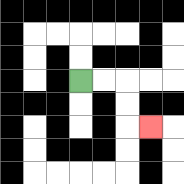{'start': '[3, 3]', 'end': '[6, 5]', 'path_directions': 'R,R,D,D,R', 'path_coordinates': '[[3, 3], [4, 3], [5, 3], [5, 4], [5, 5], [6, 5]]'}